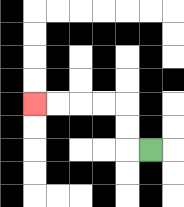{'start': '[6, 6]', 'end': '[1, 4]', 'path_directions': 'L,U,U,L,L,L,L', 'path_coordinates': '[[6, 6], [5, 6], [5, 5], [5, 4], [4, 4], [3, 4], [2, 4], [1, 4]]'}